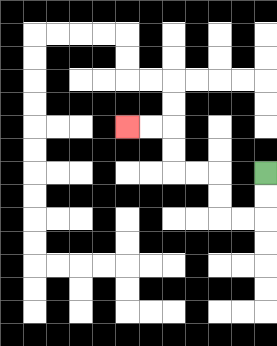{'start': '[11, 7]', 'end': '[5, 5]', 'path_directions': 'D,D,L,L,U,U,L,L,U,U,L,L', 'path_coordinates': '[[11, 7], [11, 8], [11, 9], [10, 9], [9, 9], [9, 8], [9, 7], [8, 7], [7, 7], [7, 6], [7, 5], [6, 5], [5, 5]]'}